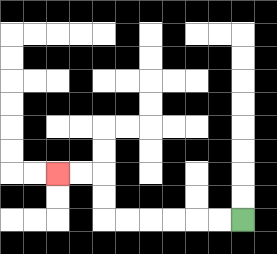{'start': '[10, 9]', 'end': '[2, 7]', 'path_directions': 'L,L,L,L,L,L,U,U,L,L', 'path_coordinates': '[[10, 9], [9, 9], [8, 9], [7, 9], [6, 9], [5, 9], [4, 9], [4, 8], [4, 7], [3, 7], [2, 7]]'}